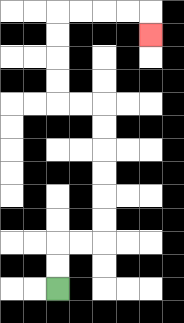{'start': '[2, 12]', 'end': '[6, 1]', 'path_directions': 'U,U,R,R,U,U,U,U,U,U,L,L,U,U,U,U,R,R,R,R,D', 'path_coordinates': '[[2, 12], [2, 11], [2, 10], [3, 10], [4, 10], [4, 9], [4, 8], [4, 7], [4, 6], [4, 5], [4, 4], [3, 4], [2, 4], [2, 3], [2, 2], [2, 1], [2, 0], [3, 0], [4, 0], [5, 0], [6, 0], [6, 1]]'}